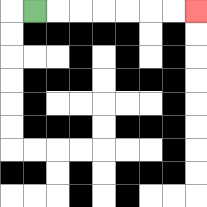{'start': '[1, 0]', 'end': '[8, 0]', 'path_directions': 'R,R,R,R,R,R,R', 'path_coordinates': '[[1, 0], [2, 0], [3, 0], [4, 0], [5, 0], [6, 0], [7, 0], [8, 0]]'}